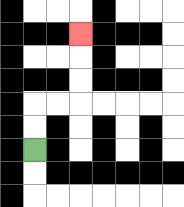{'start': '[1, 6]', 'end': '[3, 1]', 'path_directions': 'U,U,R,R,U,U,U', 'path_coordinates': '[[1, 6], [1, 5], [1, 4], [2, 4], [3, 4], [3, 3], [3, 2], [3, 1]]'}